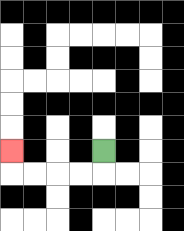{'start': '[4, 6]', 'end': '[0, 6]', 'path_directions': 'D,L,L,L,L,U', 'path_coordinates': '[[4, 6], [4, 7], [3, 7], [2, 7], [1, 7], [0, 7], [0, 6]]'}